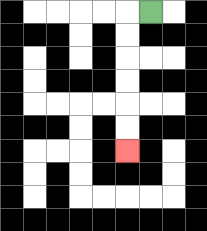{'start': '[6, 0]', 'end': '[5, 6]', 'path_directions': 'L,D,D,D,D,D,D', 'path_coordinates': '[[6, 0], [5, 0], [5, 1], [5, 2], [5, 3], [5, 4], [5, 5], [5, 6]]'}